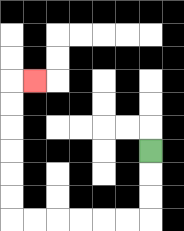{'start': '[6, 6]', 'end': '[1, 3]', 'path_directions': 'D,D,D,L,L,L,L,L,L,U,U,U,U,U,U,R', 'path_coordinates': '[[6, 6], [6, 7], [6, 8], [6, 9], [5, 9], [4, 9], [3, 9], [2, 9], [1, 9], [0, 9], [0, 8], [0, 7], [0, 6], [0, 5], [0, 4], [0, 3], [1, 3]]'}